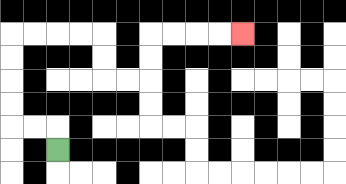{'start': '[2, 6]', 'end': '[10, 1]', 'path_directions': 'U,L,L,U,U,U,U,R,R,R,R,D,D,R,R,U,U,R,R,R,R', 'path_coordinates': '[[2, 6], [2, 5], [1, 5], [0, 5], [0, 4], [0, 3], [0, 2], [0, 1], [1, 1], [2, 1], [3, 1], [4, 1], [4, 2], [4, 3], [5, 3], [6, 3], [6, 2], [6, 1], [7, 1], [8, 1], [9, 1], [10, 1]]'}